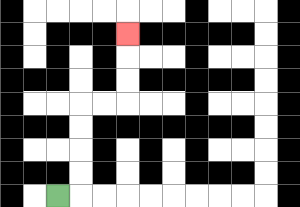{'start': '[2, 8]', 'end': '[5, 1]', 'path_directions': 'R,U,U,U,U,R,R,U,U,U', 'path_coordinates': '[[2, 8], [3, 8], [3, 7], [3, 6], [3, 5], [3, 4], [4, 4], [5, 4], [5, 3], [5, 2], [5, 1]]'}